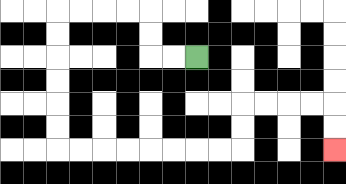{'start': '[8, 2]', 'end': '[14, 6]', 'path_directions': 'L,L,U,U,L,L,L,L,D,D,D,D,D,D,R,R,R,R,R,R,R,R,U,U,R,R,R,R,D,D', 'path_coordinates': '[[8, 2], [7, 2], [6, 2], [6, 1], [6, 0], [5, 0], [4, 0], [3, 0], [2, 0], [2, 1], [2, 2], [2, 3], [2, 4], [2, 5], [2, 6], [3, 6], [4, 6], [5, 6], [6, 6], [7, 6], [8, 6], [9, 6], [10, 6], [10, 5], [10, 4], [11, 4], [12, 4], [13, 4], [14, 4], [14, 5], [14, 6]]'}